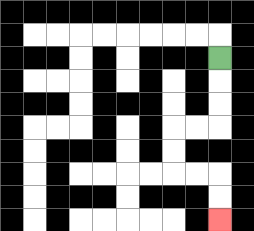{'start': '[9, 2]', 'end': '[9, 9]', 'path_directions': 'D,D,D,L,L,D,D,R,R,D,D', 'path_coordinates': '[[9, 2], [9, 3], [9, 4], [9, 5], [8, 5], [7, 5], [7, 6], [7, 7], [8, 7], [9, 7], [9, 8], [9, 9]]'}